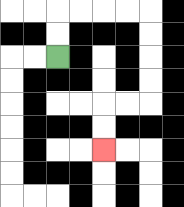{'start': '[2, 2]', 'end': '[4, 6]', 'path_directions': 'U,U,R,R,R,R,D,D,D,D,L,L,D,D', 'path_coordinates': '[[2, 2], [2, 1], [2, 0], [3, 0], [4, 0], [5, 0], [6, 0], [6, 1], [6, 2], [6, 3], [6, 4], [5, 4], [4, 4], [4, 5], [4, 6]]'}